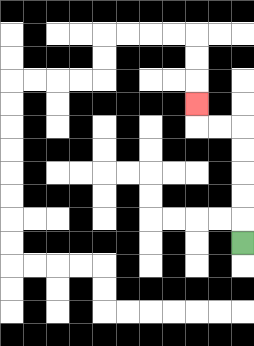{'start': '[10, 10]', 'end': '[8, 4]', 'path_directions': 'U,U,U,U,U,L,L,U', 'path_coordinates': '[[10, 10], [10, 9], [10, 8], [10, 7], [10, 6], [10, 5], [9, 5], [8, 5], [8, 4]]'}